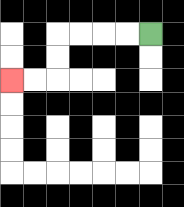{'start': '[6, 1]', 'end': '[0, 3]', 'path_directions': 'L,L,L,L,D,D,L,L', 'path_coordinates': '[[6, 1], [5, 1], [4, 1], [3, 1], [2, 1], [2, 2], [2, 3], [1, 3], [0, 3]]'}